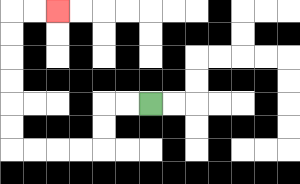{'start': '[6, 4]', 'end': '[2, 0]', 'path_directions': 'L,L,D,D,L,L,L,L,U,U,U,U,U,U,R,R', 'path_coordinates': '[[6, 4], [5, 4], [4, 4], [4, 5], [4, 6], [3, 6], [2, 6], [1, 6], [0, 6], [0, 5], [0, 4], [0, 3], [0, 2], [0, 1], [0, 0], [1, 0], [2, 0]]'}